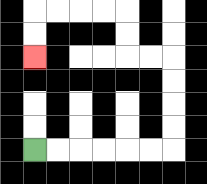{'start': '[1, 6]', 'end': '[1, 2]', 'path_directions': 'R,R,R,R,R,R,U,U,U,U,L,L,U,U,L,L,L,L,D,D', 'path_coordinates': '[[1, 6], [2, 6], [3, 6], [4, 6], [5, 6], [6, 6], [7, 6], [7, 5], [7, 4], [7, 3], [7, 2], [6, 2], [5, 2], [5, 1], [5, 0], [4, 0], [3, 0], [2, 0], [1, 0], [1, 1], [1, 2]]'}